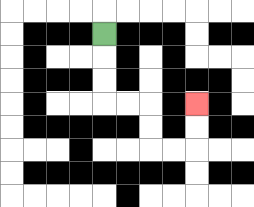{'start': '[4, 1]', 'end': '[8, 4]', 'path_directions': 'D,D,D,R,R,D,D,R,R,U,U', 'path_coordinates': '[[4, 1], [4, 2], [4, 3], [4, 4], [5, 4], [6, 4], [6, 5], [6, 6], [7, 6], [8, 6], [8, 5], [8, 4]]'}